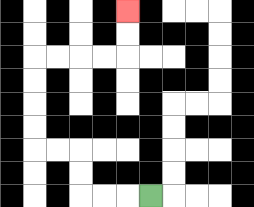{'start': '[6, 8]', 'end': '[5, 0]', 'path_directions': 'L,L,L,U,U,L,L,U,U,U,U,R,R,R,R,U,U', 'path_coordinates': '[[6, 8], [5, 8], [4, 8], [3, 8], [3, 7], [3, 6], [2, 6], [1, 6], [1, 5], [1, 4], [1, 3], [1, 2], [2, 2], [3, 2], [4, 2], [5, 2], [5, 1], [5, 0]]'}